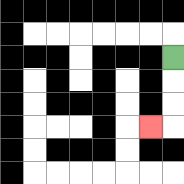{'start': '[7, 2]', 'end': '[6, 5]', 'path_directions': 'D,D,D,L', 'path_coordinates': '[[7, 2], [7, 3], [7, 4], [7, 5], [6, 5]]'}